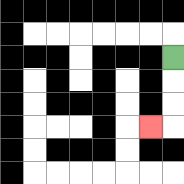{'start': '[7, 2]', 'end': '[6, 5]', 'path_directions': 'D,D,D,L', 'path_coordinates': '[[7, 2], [7, 3], [7, 4], [7, 5], [6, 5]]'}